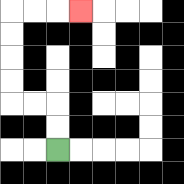{'start': '[2, 6]', 'end': '[3, 0]', 'path_directions': 'U,U,L,L,U,U,U,U,R,R,R', 'path_coordinates': '[[2, 6], [2, 5], [2, 4], [1, 4], [0, 4], [0, 3], [0, 2], [0, 1], [0, 0], [1, 0], [2, 0], [3, 0]]'}